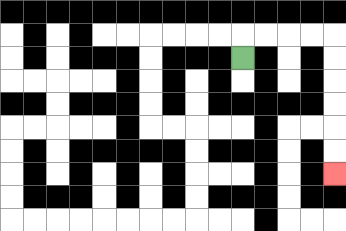{'start': '[10, 2]', 'end': '[14, 7]', 'path_directions': 'U,R,R,R,R,D,D,D,D,D,D', 'path_coordinates': '[[10, 2], [10, 1], [11, 1], [12, 1], [13, 1], [14, 1], [14, 2], [14, 3], [14, 4], [14, 5], [14, 6], [14, 7]]'}